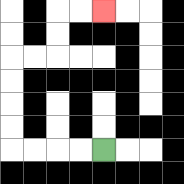{'start': '[4, 6]', 'end': '[4, 0]', 'path_directions': 'L,L,L,L,U,U,U,U,R,R,U,U,R,R', 'path_coordinates': '[[4, 6], [3, 6], [2, 6], [1, 6], [0, 6], [0, 5], [0, 4], [0, 3], [0, 2], [1, 2], [2, 2], [2, 1], [2, 0], [3, 0], [4, 0]]'}